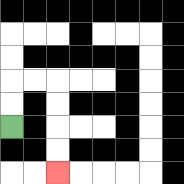{'start': '[0, 5]', 'end': '[2, 7]', 'path_directions': 'U,U,R,R,D,D,D,D', 'path_coordinates': '[[0, 5], [0, 4], [0, 3], [1, 3], [2, 3], [2, 4], [2, 5], [2, 6], [2, 7]]'}